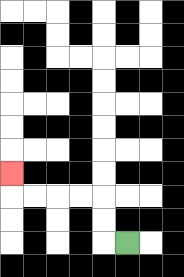{'start': '[5, 10]', 'end': '[0, 7]', 'path_directions': 'L,U,U,L,L,L,L,U', 'path_coordinates': '[[5, 10], [4, 10], [4, 9], [4, 8], [3, 8], [2, 8], [1, 8], [0, 8], [0, 7]]'}